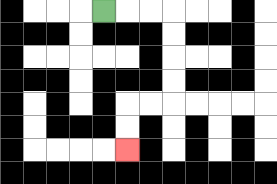{'start': '[4, 0]', 'end': '[5, 6]', 'path_directions': 'R,R,R,D,D,D,D,L,L,D,D', 'path_coordinates': '[[4, 0], [5, 0], [6, 0], [7, 0], [7, 1], [7, 2], [7, 3], [7, 4], [6, 4], [5, 4], [5, 5], [5, 6]]'}